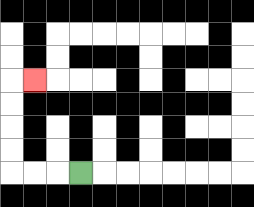{'start': '[3, 7]', 'end': '[1, 3]', 'path_directions': 'L,L,L,U,U,U,U,R', 'path_coordinates': '[[3, 7], [2, 7], [1, 7], [0, 7], [0, 6], [0, 5], [0, 4], [0, 3], [1, 3]]'}